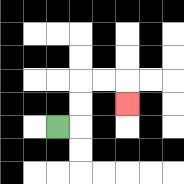{'start': '[2, 5]', 'end': '[5, 4]', 'path_directions': 'R,U,U,R,R,D', 'path_coordinates': '[[2, 5], [3, 5], [3, 4], [3, 3], [4, 3], [5, 3], [5, 4]]'}